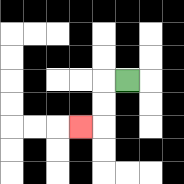{'start': '[5, 3]', 'end': '[3, 5]', 'path_directions': 'L,D,D,L', 'path_coordinates': '[[5, 3], [4, 3], [4, 4], [4, 5], [3, 5]]'}